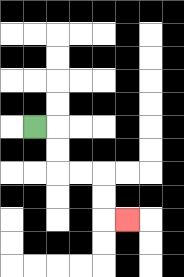{'start': '[1, 5]', 'end': '[5, 9]', 'path_directions': 'R,D,D,R,R,D,D,R', 'path_coordinates': '[[1, 5], [2, 5], [2, 6], [2, 7], [3, 7], [4, 7], [4, 8], [4, 9], [5, 9]]'}